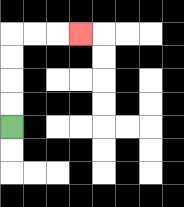{'start': '[0, 5]', 'end': '[3, 1]', 'path_directions': 'U,U,U,U,R,R,R', 'path_coordinates': '[[0, 5], [0, 4], [0, 3], [0, 2], [0, 1], [1, 1], [2, 1], [3, 1]]'}